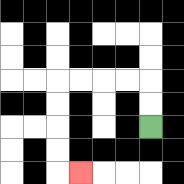{'start': '[6, 5]', 'end': '[3, 7]', 'path_directions': 'U,U,L,L,L,L,D,D,D,D,R', 'path_coordinates': '[[6, 5], [6, 4], [6, 3], [5, 3], [4, 3], [3, 3], [2, 3], [2, 4], [2, 5], [2, 6], [2, 7], [3, 7]]'}